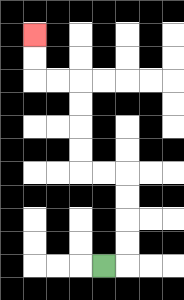{'start': '[4, 11]', 'end': '[1, 1]', 'path_directions': 'R,U,U,U,U,L,L,U,U,U,U,L,L,U,U', 'path_coordinates': '[[4, 11], [5, 11], [5, 10], [5, 9], [5, 8], [5, 7], [4, 7], [3, 7], [3, 6], [3, 5], [3, 4], [3, 3], [2, 3], [1, 3], [1, 2], [1, 1]]'}